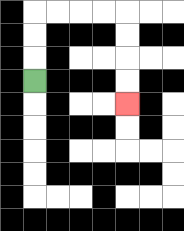{'start': '[1, 3]', 'end': '[5, 4]', 'path_directions': 'U,U,U,R,R,R,R,D,D,D,D', 'path_coordinates': '[[1, 3], [1, 2], [1, 1], [1, 0], [2, 0], [3, 0], [4, 0], [5, 0], [5, 1], [5, 2], [5, 3], [5, 4]]'}